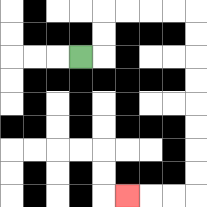{'start': '[3, 2]', 'end': '[5, 8]', 'path_directions': 'R,U,U,R,R,R,R,D,D,D,D,D,D,D,D,L,L,L', 'path_coordinates': '[[3, 2], [4, 2], [4, 1], [4, 0], [5, 0], [6, 0], [7, 0], [8, 0], [8, 1], [8, 2], [8, 3], [8, 4], [8, 5], [8, 6], [8, 7], [8, 8], [7, 8], [6, 8], [5, 8]]'}